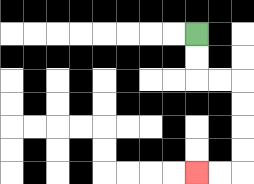{'start': '[8, 1]', 'end': '[8, 7]', 'path_directions': 'D,D,R,R,D,D,D,D,L,L', 'path_coordinates': '[[8, 1], [8, 2], [8, 3], [9, 3], [10, 3], [10, 4], [10, 5], [10, 6], [10, 7], [9, 7], [8, 7]]'}